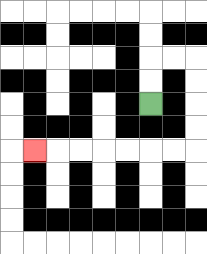{'start': '[6, 4]', 'end': '[1, 6]', 'path_directions': 'U,U,R,R,D,D,D,D,L,L,L,L,L,L,L', 'path_coordinates': '[[6, 4], [6, 3], [6, 2], [7, 2], [8, 2], [8, 3], [8, 4], [8, 5], [8, 6], [7, 6], [6, 6], [5, 6], [4, 6], [3, 6], [2, 6], [1, 6]]'}